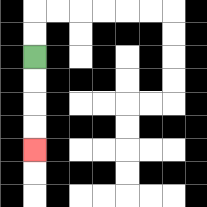{'start': '[1, 2]', 'end': '[1, 6]', 'path_directions': 'D,D,D,D', 'path_coordinates': '[[1, 2], [1, 3], [1, 4], [1, 5], [1, 6]]'}